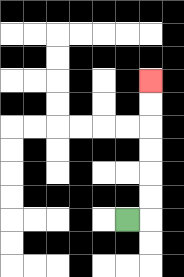{'start': '[5, 9]', 'end': '[6, 3]', 'path_directions': 'R,U,U,U,U,U,U', 'path_coordinates': '[[5, 9], [6, 9], [6, 8], [6, 7], [6, 6], [6, 5], [6, 4], [6, 3]]'}